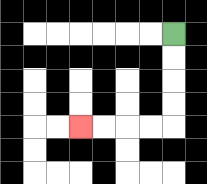{'start': '[7, 1]', 'end': '[3, 5]', 'path_directions': 'D,D,D,D,L,L,L,L', 'path_coordinates': '[[7, 1], [7, 2], [7, 3], [7, 4], [7, 5], [6, 5], [5, 5], [4, 5], [3, 5]]'}